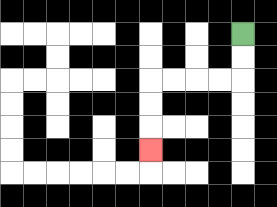{'start': '[10, 1]', 'end': '[6, 6]', 'path_directions': 'D,D,L,L,L,L,D,D,D', 'path_coordinates': '[[10, 1], [10, 2], [10, 3], [9, 3], [8, 3], [7, 3], [6, 3], [6, 4], [6, 5], [6, 6]]'}